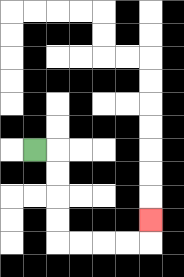{'start': '[1, 6]', 'end': '[6, 9]', 'path_directions': 'R,D,D,D,D,R,R,R,R,U', 'path_coordinates': '[[1, 6], [2, 6], [2, 7], [2, 8], [2, 9], [2, 10], [3, 10], [4, 10], [5, 10], [6, 10], [6, 9]]'}